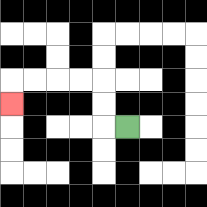{'start': '[5, 5]', 'end': '[0, 4]', 'path_directions': 'L,U,U,L,L,L,L,D', 'path_coordinates': '[[5, 5], [4, 5], [4, 4], [4, 3], [3, 3], [2, 3], [1, 3], [0, 3], [0, 4]]'}